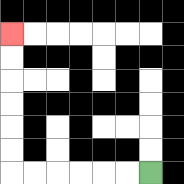{'start': '[6, 7]', 'end': '[0, 1]', 'path_directions': 'L,L,L,L,L,L,U,U,U,U,U,U', 'path_coordinates': '[[6, 7], [5, 7], [4, 7], [3, 7], [2, 7], [1, 7], [0, 7], [0, 6], [0, 5], [0, 4], [0, 3], [0, 2], [0, 1]]'}